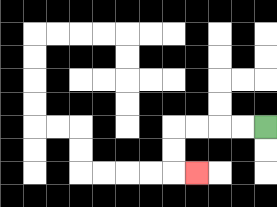{'start': '[11, 5]', 'end': '[8, 7]', 'path_directions': 'L,L,L,L,D,D,R', 'path_coordinates': '[[11, 5], [10, 5], [9, 5], [8, 5], [7, 5], [7, 6], [7, 7], [8, 7]]'}